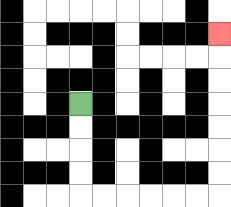{'start': '[3, 4]', 'end': '[9, 1]', 'path_directions': 'D,D,D,D,R,R,R,R,R,R,U,U,U,U,U,U,U', 'path_coordinates': '[[3, 4], [3, 5], [3, 6], [3, 7], [3, 8], [4, 8], [5, 8], [6, 8], [7, 8], [8, 8], [9, 8], [9, 7], [9, 6], [9, 5], [9, 4], [9, 3], [9, 2], [9, 1]]'}